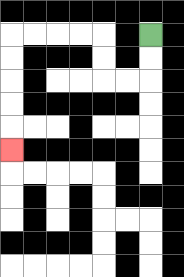{'start': '[6, 1]', 'end': '[0, 6]', 'path_directions': 'D,D,L,L,U,U,L,L,L,L,D,D,D,D,D', 'path_coordinates': '[[6, 1], [6, 2], [6, 3], [5, 3], [4, 3], [4, 2], [4, 1], [3, 1], [2, 1], [1, 1], [0, 1], [0, 2], [0, 3], [0, 4], [0, 5], [0, 6]]'}